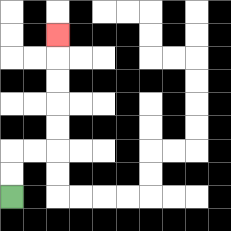{'start': '[0, 8]', 'end': '[2, 1]', 'path_directions': 'U,U,R,R,U,U,U,U,U', 'path_coordinates': '[[0, 8], [0, 7], [0, 6], [1, 6], [2, 6], [2, 5], [2, 4], [2, 3], [2, 2], [2, 1]]'}